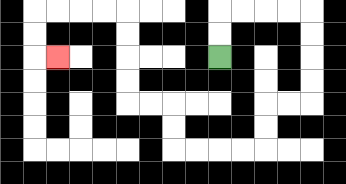{'start': '[9, 2]', 'end': '[2, 2]', 'path_directions': 'U,U,R,R,R,R,D,D,D,D,L,L,D,D,L,L,L,L,U,U,L,L,U,U,U,U,L,L,L,L,D,D,R', 'path_coordinates': '[[9, 2], [9, 1], [9, 0], [10, 0], [11, 0], [12, 0], [13, 0], [13, 1], [13, 2], [13, 3], [13, 4], [12, 4], [11, 4], [11, 5], [11, 6], [10, 6], [9, 6], [8, 6], [7, 6], [7, 5], [7, 4], [6, 4], [5, 4], [5, 3], [5, 2], [5, 1], [5, 0], [4, 0], [3, 0], [2, 0], [1, 0], [1, 1], [1, 2], [2, 2]]'}